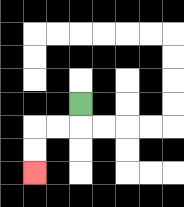{'start': '[3, 4]', 'end': '[1, 7]', 'path_directions': 'D,L,L,D,D', 'path_coordinates': '[[3, 4], [3, 5], [2, 5], [1, 5], [1, 6], [1, 7]]'}